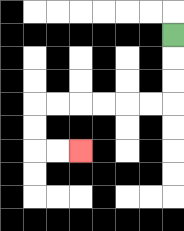{'start': '[7, 1]', 'end': '[3, 6]', 'path_directions': 'D,D,D,L,L,L,L,L,L,D,D,R,R', 'path_coordinates': '[[7, 1], [7, 2], [7, 3], [7, 4], [6, 4], [5, 4], [4, 4], [3, 4], [2, 4], [1, 4], [1, 5], [1, 6], [2, 6], [3, 6]]'}